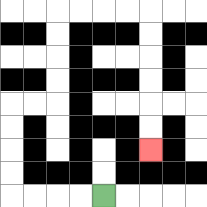{'start': '[4, 8]', 'end': '[6, 6]', 'path_directions': 'L,L,L,L,U,U,U,U,R,R,U,U,U,U,R,R,R,R,D,D,D,D,D,D', 'path_coordinates': '[[4, 8], [3, 8], [2, 8], [1, 8], [0, 8], [0, 7], [0, 6], [0, 5], [0, 4], [1, 4], [2, 4], [2, 3], [2, 2], [2, 1], [2, 0], [3, 0], [4, 0], [5, 0], [6, 0], [6, 1], [6, 2], [6, 3], [6, 4], [6, 5], [6, 6]]'}